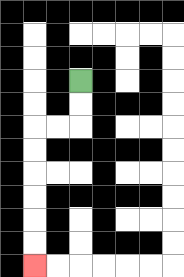{'start': '[3, 3]', 'end': '[1, 11]', 'path_directions': 'D,D,L,L,D,D,D,D,D,D', 'path_coordinates': '[[3, 3], [3, 4], [3, 5], [2, 5], [1, 5], [1, 6], [1, 7], [1, 8], [1, 9], [1, 10], [1, 11]]'}